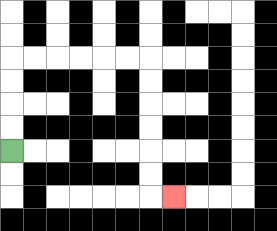{'start': '[0, 6]', 'end': '[7, 8]', 'path_directions': 'U,U,U,U,R,R,R,R,R,R,D,D,D,D,D,D,R', 'path_coordinates': '[[0, 6], [0, 5], [0, 4], [0, 3], [0, 2], [1, 2], [2, 2], [3, 2], [4, 2], [5, 2], [6, 2], [6, 3], [6, 4], [6, 5], [6, 6], [6, 7], [6, 8], [7, 8]]'}